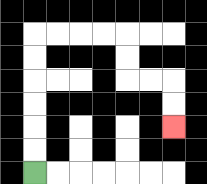{'start': '[1, 7]', 'end': '[7, 5]', 'path_directions': 'U,U,U,U,U,U,R,R,R,R,D,D,R,R,D,D', 'path_coordinates': '[[1, 7], [1, 6], [1, 5], [1, 4], [1, 3], [1, 2], [1, 1], [2, 1], [3, 1], [4, 1], [5, 1], [5, 2], [5, 3], [6, 3], [7, 3], [7, 4], [7, 5]]'}